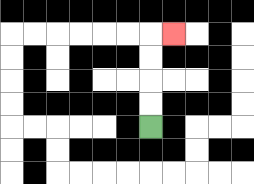{'start': '[6, 5]', 'end': '[7, 1]', 'path_directions': 'U,U,U,U,R', 'path_coordinates': '[[6, 5], [6, 4], [6, 3], [6, 2], [6, 1], [7, 1]]'}